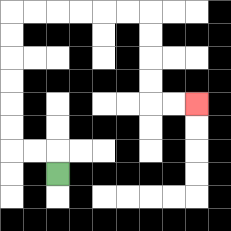{'start': '[2, 7]', 'end': '[8, 4]', 'path_directions': 'U,L,L,U,U,U,U,U,U,R,R,R,R,R,R,D,D,D,D,R,R', 'path_coordinates': '[[2, 7], [2, 6], [1, 6], [0, 6], [0, 5], [0, 4], [0, 3], [0, 2], [0, 1], [0, 0], [1, 0], [2, 0], [3, 0], [4, 0], [5, 0], [6, 0], [6, 1], [6, 2], [6, 3], [6, 4], [7, 4], [8, 4]]'}